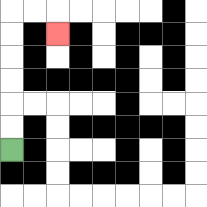{'start': '[0, 6]', 'end': '[2, 1]', 'path_directions': 'U,U,U,U,U,U,R,R,D', 'path_coordinates': '[[0, 6], [0, 5], [0, 4], [0, 3], [0, 2], [0, 1], [0, 0], [1, 0], [2, 0], [2, 1]]'}